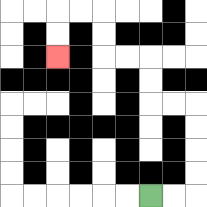{'start': '[6, 8]', 'end': '[2, 2]', 'path_directions': 'R,R,U,U,U,U,L,L,U,U,L,L,U,U,L,L,D,D', 'path_coordinates': '[[6, 8], [7, 8], [8, 8], [8, 7], [8, 6], [8, 5], [8, 4], [7, 4], [6, 4], [6, 3], [6, 2], [5, 2], [4, 2], [4, 1], [4, 0], [3, 0], [2, 0], [2, 1], [2, 2]]'}